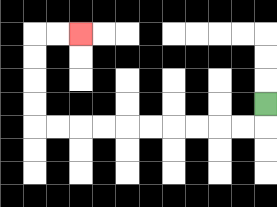{'start': '[11, 4]', 'end': '[3, 1]', 'path_directions': 'D,L,L,L,L,L,L,L,L,L,L,U,U,U,U,R,R', 'path_coordinates': '[[11, 4], [11, 5], [10, 5], [9, 5], [8, 5], [7, 5], [6, 5], [5, 5], [4, 5], [3, 5], [2, 5], [1, 5], [1, 4], [1, 3], [1, 2], [1, 1], [2, 1], [3, 1]]'}